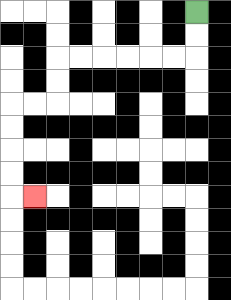{'start': '[8, 0]', 'end': '[1, 8]', 'path_directions': 'D,D,L,L,L,L,L,L,D,D,L,L,D,D,D,D,R', 'path_coordinates': '[[8, 0], [8, 1], [8, 2], [7, 2], [6, 2], [5, 2], [4, 2], [3, 2], [2, 2], [2, 3], [2, 4], [1, 4], [0, 4], [0, 5], [0, 6], [0, 7], [0, 8], [1, 8]]'}